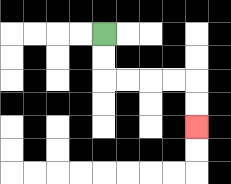{'start': '[4, 1]', 'end': '[8, 5]', 'path_directions': 'D,D,R,R,R,R,D,D', 'path_coordinates': '[[4, 1], [4, 2], [4, 3], [5, 3], [6, 3], [7, 3], [8, 3], [8, 4], [8, 5]]'}